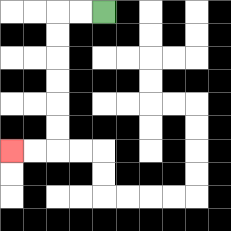{'start': '[4, 0]', 'end': '[0, 6]', 'path_directions': 'L,L,D,D,D,D,D,D,L,L', 'path_coordinates': '[[4, 0], [3, 0], [2, 0], [2, 1], [2, 2], [2, 3], [2, 4], [2, 5], [2, 6], [1, 6], [0, 6]]'}